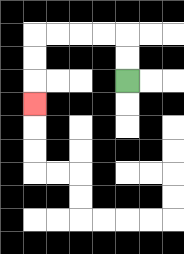{'start': '[5, 3]', 'end': '[1, 4]', 'path_directions': 'U,U,L,L,L,L,D,D,D', 'path_coordinates': '[[5, 3], [5, 2], [5, 1], [4, 1], [3, 1], [2, 1], [1, 1], [1, 2], [1, 3], [1, 4]]'}